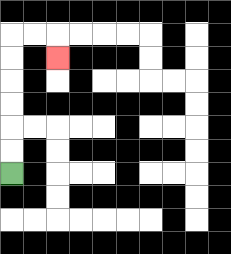{'start': '[0, 7]', 'end': '[2, 2]', 'path_directions': 'U,U,U,U,U,U,R,R,D', 'path_coordinates': '[[0, 7], [0, 6], [0, 5], [0, 4], [0, 3], [0, 2], [0, 1], [1, 1], [2, 1], [2, 2]]'}